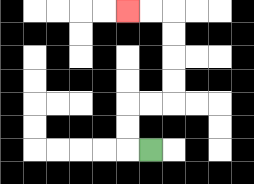{'start': '[6, 6]', 'end': '[5, 0]', 'path_directions': 'L,U,U,R,R,U,U,U,U,L,L', 'path_coordinates': '[[6, 6], [5, 6], [5, 5], [5, 4], [6, 4], [7, 4], [7, 3], [7, 2], [7, 1], [7, 0], [6, 0], [5, 0]]'}